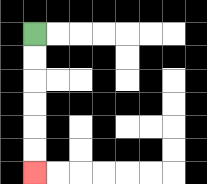{'start': '[1, 1]', 'end': '[1, 7]', 'path_directions': 'D,D,D,D,D,D', 'path_coordinates': '[[1, 1], [1, 2], [1, 3], [1, 4], [1, 5], [1, 6], [1, 7]]'}